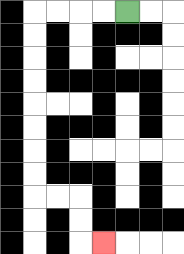{'start': '[5, 0]', 'end': '[4, 10]', 'path_directions': 'L,L,L,L,D,D,D,D,D,D,D,D,R,R,D,D,R', 'path_coordinates': '[[5, 0], [4, 0], [3, 0], [2, 0], [1, 0], [1, 1], [1, 2], [1, 3], [1, 4], [1, 5], [1, 6], [1, 7], [1, 8], [2, 8], [3, 8], [3, 9], [3, 10], [4, 10]]'}